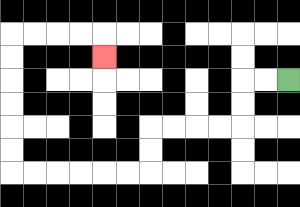{'start': '[12, 3]', 'end': '[4, 2]', 'path_directions': 'L,L,D,D,L,L,L,L,D,D,L,L,L,L,L,L,U,U,U,U,U,U,R,R,R,R,D', 'path_coordinates': '[[12, 3], [11, 3], [10, 3], [10, 4], [10, 5], [9, 5], [8, 5], [7, 5], [6, 5], [6, 6], [6, 7], [5, 7], [4, 7], [3, 7], [2, 7], [1, 7], [0, 7], [0, 6], [0, 5], [0, 4], [0, 3], [0, 2], [0, 1], [1, 1], [2, 1], [3, 1], [4, 1], [4, 2]]'}